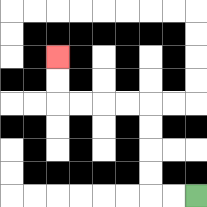{'start': '[8, 8]', 'end': '[2, 2]', 'path_directions': 'L,L,U,U,U,U,L,L,L,L,U,U', 'path_coordinates': '[[8, 8], [7, 8], [6, 8], [6, 7], [6, 6], [6, 5], [6, 4], [5, 4], [4, 4], [3, 4], [2, 4], [2, 3], [2, 2]]'}